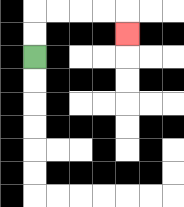{'start': '[1, 2]', 'end': '[5, 1]', 'path_directions': 'U,U,R,R,R,R,D', 'path_coordinates': '[[1, 2], [1, 1], [1, 0], [2, 0], [3, 0], [4, 0], [5, 0], [5, 1]]'}